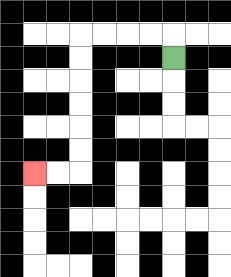{'start': '[7, 2]', 'end': '[1, 7]', 'path_directions': 'U,L,L,L,L,D,D,D,D,D,D,L,L', 'path_coordinates': '[[7, 2], [7, 1], [6, 1], [5, 1], [4, 1], [3, 1], [3, 2], [3, 3], [3, 4], [3, 5], [3, 6], [3, 7], [2, 7], [1, 7]]'}